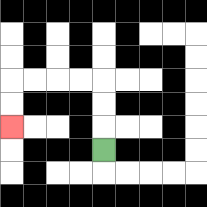{'start': '[4, 6]', 'end': '[0, 5]', 'path_directions': 'U,U,U,L,L,L,L,D,D', 'path_coordinates': '[[4, 6], [4, 5], [4, 4], [4, 3], [3, 3], [2, 3], [1, 3], [0, 3], [0, 4], [0, 5]]'}